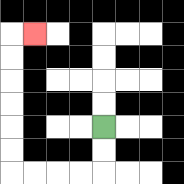{'start': '[4, 5]', 'end': '[1, 1]', 'path_directions': 'D,D,L,L,L,L,U,U,U,U,U,U,R', 'path_coordinates': '[[4, 5], [4, 6], [4, 7], [3, 7], [2, 7], [1, 7], [0, 7], [0, 6], [0, 5], [0, 4], [0, 3], [0, 2], [0, 1], [1, 1]]'}